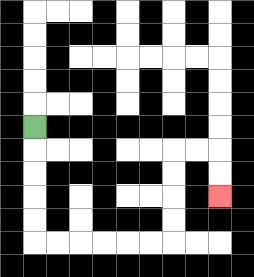{'start': '[1, 5]', 'end': '[9, 8]', 'path_directions': 'D,D,D,D,D,R,R,R,R,R,R,U,U,U,U,R,R,D,D', 'path_coordinates': '[[1, 5], [1, 6], [1, 7], [1, 8], [1, 9], [1, 10], [2, 10], [3, 10], [4, 10], [5, 10], [6, 10], [7, 10], [7, 9], [7, 8], [7, 7], [7, 6], [8, 6], [9, 6], [9, 7], [9, 8]]'}